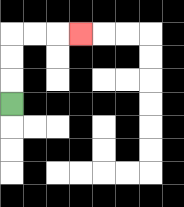{'start': '[0, 4]', 'end': '[3, 1]', 'path_directions': 'U,U,U,R,R,R', 'path_coordinates': '[[0, 4], [0, 3], [0, 2], [0, 1], [1, 1], [2, 1], [3, 1]]'}